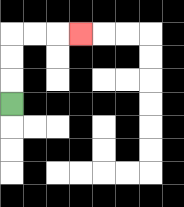{'start': '[0, 4]', 'end': '[3, 1]', 'path_directions': 'U,U,U,R,R,R', 'path_coordinates': '[[0, 4], [0, 3], [0, 2], [0, 1], [1, 1], [2, 1], [3, 1]]'}